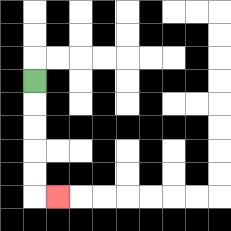{'start': '[1, 3]', 'end': '[2, 8]', 'path_directions': 'D,D,D,D,D,R', 'path_coordinates': '[[1, 3], [1, 4], [1, 5], [1, 6], [1, 7], [1, 8], [2, 8]]'}